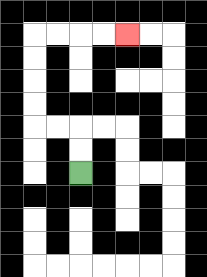{'start': '[3, 7]', 'end': '[5, 1]', 'path_directions': 'U,U,L,L,U,U,U,U,R,R,R,R', 'path_coordinates': '[[3, 7], [3, 6], [3, 5], [2, 5], [1, 5], [1, 4], [1, 3], [1, 2], [1, 1], [2, 1], [3, 1], [4, 1], [5, 1]]'}